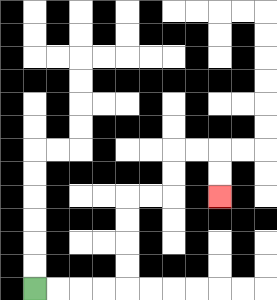{'start': '[1, 12]', 'end': '[9, 8]', 'path_directions': 'R,R,R,R,U,U,U,U,R,R,U,U,R,R,D,D', 'path_coordinates': '[[1, 12], [2, 12], [3, 12], [4, 12], [5, 12], [5, 11], [5, 10], [5, 9], [5, 8], [6, 8], [7, 8], [7, 7], [7, 6], [8, 6], [9, 6], [9, 7], [9, 8]]'}